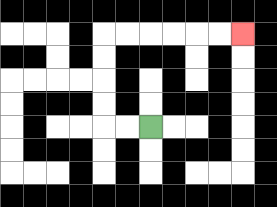{'start': '[6, 5]', 'end': '[10, 1]', 'path_directions': 'L,L,U,U,U,U,R,R,R,R,R,R', 'path_coordinates': '[[6, 5], [5, 5], [4, 5], [4, 4], [4, 3], [4, 2], [4, 1], [5, 1], [6, 1], [7, 1], [8, 1], [9, 1], [10, 1]]'}